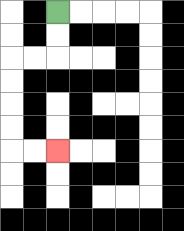{'start': '[2, 0]', 'end': '[2, 6]', 'path_directions': 'D,D,L,L,D,D,D,D,R,R', 'path_coordinates': '[[2, 0], [2, 1], [2, 2], [1, 2], [0, 2], [0, 3], [0, 4], [0, 5], [0, 6], [1, 6], [2, 6]]'}